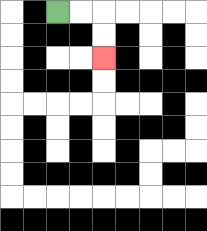{'start': '[2, 0]', 'end': '[4, 2]', 'path_directions': 'R,R,D,D', 'path_coordinates': '[[2, 0], [3, 0], [4, 0], [4, 1], [4, 2]]'}